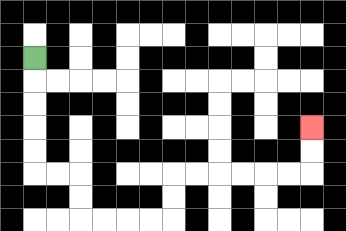{'start': '[1, 2]', 'end': '[13, 5]', 'path_directions': 'D,D,D,D,D,R,R,D,D,R,R,R,R,U,U,R,R,R,R,R,R,U,U', 'path_coordinates': '[[1, 2], [1, 3], [1, 4], [1, 5], [1, 6], [1, 7], [2, 7], [3, 7], [3, 8], [3, 9], [4, 9], [5, 9], [6, 9], [7, 9], [7, 8], [7, 7], [8, 7], [9, 7], [10, 7], [11, 7], [12, 7], [13, 7], [13, 6], [13, 5]]'}